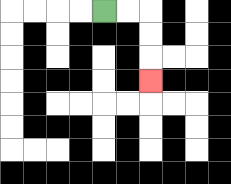{'start': '[4, 0]', 'end': '[6, 3]', 'path_directions': 'R,R,D,D,D', 'path_coordinates': '[[4, 0], [5, 0], [6, 0], [6, 1], [6, 2], [6, 3]]'}